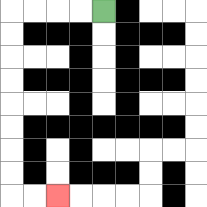{'start': '[4, 0]', 'end': '[2, 8]', 'path_directions': 'L,L,L,L,D,D,D,D,D,D,D,D,R,R', 'path_coordinates': '[[4, 0], [3, 0], [2, 0], [1, 0], [0, 0], [0, 1], [0, 2], [0, 3], [0, 4], [0, 5], [0, 6], [0, 7], [0, 8], [1, 8], [2, 8]]'}